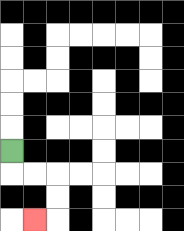{'start': '[0, 6]', 'end': '[1, 9]', 'path_directions': 'D,R,R,D,D,L', 'path_coordinates': '[[0, 6], [0, 7], [1, 7], [2, 7], [2, 8], [2, 9], [1, 9]]'}